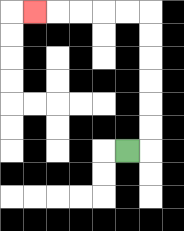{'start': '[5, 6]', 'end': '[1, 0]', 'path_directions': 'R,U,U,U,U,U,U,L,L,L,L,L', 'path_coordinates': '[[5, 6], [6, 6], [6, 5], [6, 4], [6, 3], [6, 2], [6, 1], [6, 0], [5, 0], [4, 0], [3, 0], [2, 0], [1, 0]]'}